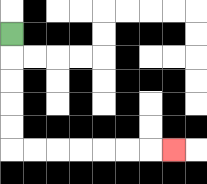{'start': '[0, 1]', 'end': '[7, 6]', 'path_directions': 'D,D,D,D,D,R,R,R,R,R,R,R', 'path_coordinates': '[[0, 1], [0, 2], [0, 3], [0, 4], [0, 5], [0, 6], [1, 6], [2, 6], [3, 6], [4, 6], [5, 6], [6, 6], [7, 6]]'}